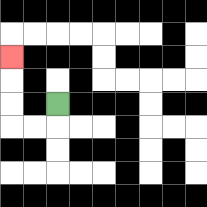{'start': '[2, 4]', 'end': '[0, 2]', 'path_directions': 'D,L,L,U,U,U', 'path_coordinates': '[[2, 4], [2, 5], [1, 5], [0, 5], [0, 4], [0, 3], [0, 2]]'}